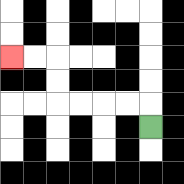{'start': '[6, 5]', 'end': '[0, 2]', 'path_directions': 'U,L,L,L,L,U,U,L,L', 'path_coordinates': '[[6, 5], [6, 4], [5, 4], [4, 4], [3, 4], [2, 4], [2, 3], [2, 2], [1, 2], [0, 2]]'}